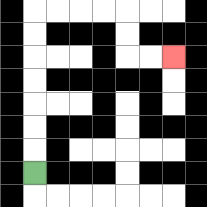{'start': '[1, 7]', 'end': '[7, 2]', 'path_directions': 'U,U,U,U,U,U,U,R,R,R,R,D,D,R,R', 'path_coordinates': '[[1, 7], [1, 6], [1, 5], [1, 4], [1, 3], [1, 2], [1, 1], [1, 0], [2, 0], [3, 0], [4, 0], [5, 0], [5, 1], [5, 2], [6, 2], [7, 2]]'}